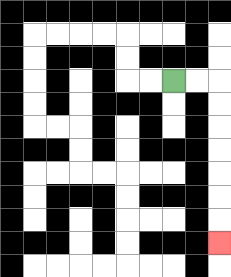{'start': '[7, 3]', 'end': '[9, 10]', 'path_directions': 'R,R,D,D,D,D,D,D,D', 'path_coordinates': '[[7, 3], [8, 3], [9, 3], [9, 4], [9, 5], [9, 6], [9, 7], [9, 8], [9, 9], [9, 10]]'}